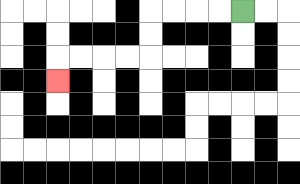{'start': '[10, 0]', 'end': '[2, 3]', 'path_directions': 'L,L,L,L,D,D,L,L,L,L,D', 'path_coordinates': '[[10, 0], [9, 0], [8, 0], [7, 0], [6, 0], [6, 1], [6, 2], [5, 2], [4, 2], [3, 2], [2, 2], [2, 3]]'}